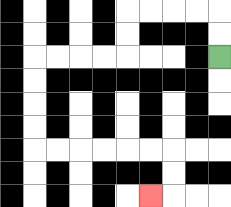{'start': '[9, 2]', 'end': '[6, 8]', 'path_directions': 'U,U,L,L,L,L,D,D,L,L,L,L,D,D,D,D,R,R,R,R,R,R,D,D,L', 'path_coordinates': '[[9, 2], [9, 1], [9, 0], [8, 0], [7, 0], [6, 0], [5, 0], [5, 1], [5, 2], [4, 2], [3, 2], [2, 2], [1, 2], [1, 3], [1, 4], [1, 5], [1, 6], [2, 6], [3, 6], [4, 6], [5, 6], [6, 6], [7, 6], [7, 7], [7, 8], [6, 8]]'}